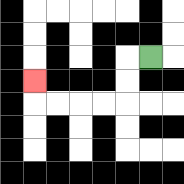{'start': '[6, 2]', 'end': '[1, 3]', 'path_directions': 'L,D,D,L,L,L,L,U', 'path_coordinates': '[[6, 2], [5, 2], [5, 3], [5, 4], [4, 4], [3, 4], [2, 4], [1, 4], [1, 3]]'}